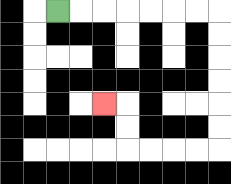{'start': '[2, 0]', 'end': '[4, 4]', 'path_directions': 'R,R,R,R,R,R,R,D,D,D,D,D,D,L,L,L,L,U,U,L', 'path_coordinates': '[[2, 0], [3, 0], [4, 0], [5, 0], [6, 0], [7, 0], [8, 0], [9, 0], [9, 1], [9, 2], [9, 3], [9, 4], [9, 5], [9, 6], [8, 6], [7, 6], [6, 6], [5, 6], [5, 5], [5, 4], [4, 4]]'}